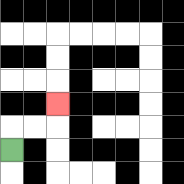{'start': '[0, 6]', 'end': '[2, 4]', 'path_directions': 'U,R,R,U', 'path_coordinates': '[[0, 6], [0, 5], [1, 5], [2, 5], [2, 4]]'}